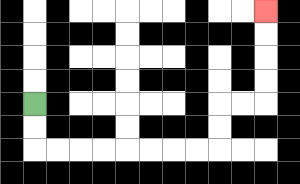{'start': '[1, 4]', 'end': '[11, 0]', 'path_directions': 'D,D,R,R,R,R,R,R,R,R,U,U,R,R,U,U,U,U', 'path_coordinates': '[[1, 4], [1, 5], [1, 6], [2, 6], [3, 6], [4, 6], [5, 6], [6, 6], [7, 6], [8, 6], [9, 6], [9, 5], [9, 4], [10, 4], [11, 4], [11, 3], [11, 2], [11, 1], [11, 0]]'}